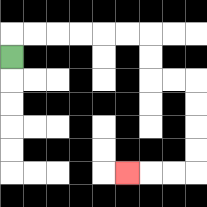{'start': '[0, 2]', 'end': '[5, 7]', 'path_directions': 'U,R,R,R,R,R,R,D,D,R,R,D,D,D,D,L,L,L', 'path_coordinates': '[[0, 2], [0, 1], [1, 1], [2, 1], [3, 1], [4, 1], [5, 1], [6, 1], [6, 2], [6, 3], [7, 3], [8, 3], [8, 4], [8, 5], [8, 6], [8, 7], [7, 7], [6, 7], [5, 7]]'}